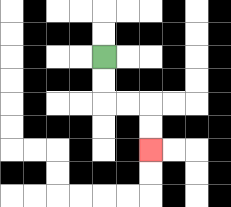{'start': '[4, 2]', 'end': '[6, 6]', 'path_directions': 'D,D,R,R,D,D', 'path_coordinates': '[[4, 2], [4, 3], [4, 4], [5, 4], [6, 4], [6, 5], [6, 6]]'}